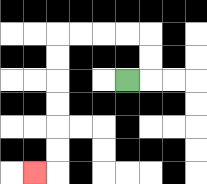{'start': '[5, 3]', 'end': '[1, 7]', 'path_directions': 'R,U,U,L,L,L,L,D,D,D,D,D,D,L', 'path_coordinates': '[[5, 3], [6, 3], [6, 2], [6, 1], [5, 1], [4, 1], [3, 1], [2, 1], [2, 2], [2, 3], [2, 4], [2, 5], [2, 6], [2, 7], [1, 7]]'}